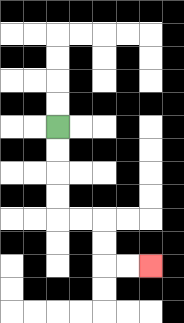{'start': '[2, 5]', 'end': '[6, 11]', 'path_directions': 'D,D,D,D,R,R,D,D,R,R', 'path_coordinates': '[[2, 5], [2, 6], [2, 7], [2, 8], [2, 9], [3, 9], [4, 9], [4, 10], [4, 11], [5, 11], [6, 11]]'}